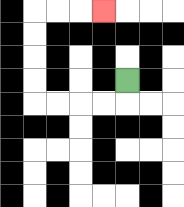{'start': '[5, 3]', 'end': '[4, 0]', 'path_directions': 'D,L,L,L,L,U,U,U,U,R,R,R', 'path_coordinates': '[[5, 3], [5, 4], [4, 4], [3, 4], [2, 4], [1, 4], [1, 3], [1, 2], [1, 1], [1, 0], [2, 0], [3, 0], [4, 0]]'}